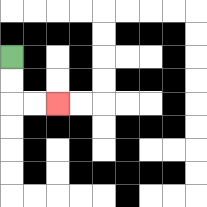{'start': '[0, 2]', 'end': '[2, 4]', 'path_directions': 'D,D,R,R', 'path_coordinates': '[[0, 2], [0, 3], [0, 4], [1, 4], [2, 4]]'}